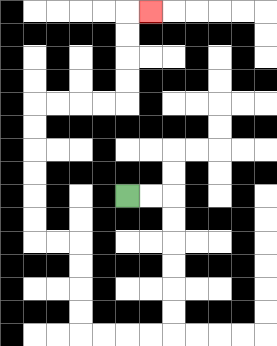{'start': '[5, 8]', 'end': '[6, 0]', 'path_directions': 'R,R,D,D,D,D,D,D,L,L,L,L,U,U,U,U,L,L,U,U,U,U,U,U,R,R,R,R,U,U,U,U,R', 'path_coordinates': '[[5, 8], [6, 8], [7, 8], [7, 9], [7, 10], [7, 11], [7, 12], [7, 13], [7, 14], [6, 14], [5, 14], [4, 14], [3, 14], [3, 13], [3, 12], [3, 11], [3, 10], [2, 10], [1, 10], [1, 9], [1, 8], [1, 7], [1, 6], [1, 5], [1, 4], [2, 4], [3, 4], [4, 4], [5, 4], [5, 3], [5, 2], [5, 1], [5, 0], [6, 0]]'}